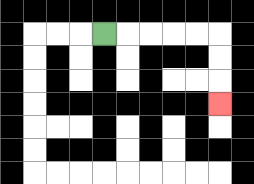{'start': '[4, 1]', 'end': '[9, 4]', 'path_directions': 'R,R,R,R,R,D,D,D', 'path_coordinates': '[[4, 1], [5, 1], [6, 1], [7, 1], [8, 1], [9, 1], [9, 2], [9, 3], [9, 4]]'}